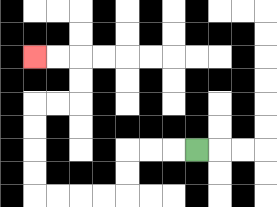{'start': '[8, 6]', 'end': '[1, 2]', 'path_directions': 'L,L,L,D,D,L,L,L,L,U,U,U,U,R,R,U,U,L,L', 'path_coordinates': '[[8, 6], [7, 6], [6, 6], [5, 6], [5, 7], [5, 8], [4, 8], [3, 8], [2, 8], [1, 8], [1, 7], [1, 6], [1, 5], [1, 4], [2, 4], [3, 4], [3, 3], [3, 2], [2, 2], [1, 2]]'}